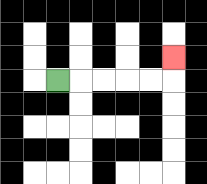{'start': '[2, 3]', 'end': '[7, 2]', 'path_directions': 'R,R,R,R,R,U', 'path_coordinates': '[[2, 3], [3, 3], [4, 3], [5, 3], [6, 3], [7, 3], [7, 2]]'}